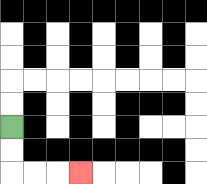{'start': '[0, 5]', 'end': '[3, 7]', 'path_directions': 'D,D,R,R,R', 'path_coordinates': '[[0, 5], [0, 6], [0, 7], [1, 7], [2, 7], [3, 7]]'}